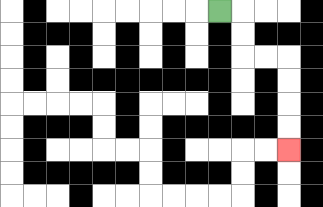{'start': '[9, 0]', 'end': '[12, 6]', 'path_directions': 'R,D,D,R,R,D,D,D,D', 'path_coordinates': '[[9, 0], [10, 0], [10, 1], [10, 2], [11, 2], [12, 2], [12, 3], [12, 4], [12, 5], [12, 6]]'}